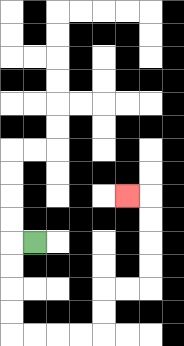{'start': '[1, 10]', 'end': '[5, 8]', 'path_directions': 'L,D,D,D,D,R,R,R,R,U,U,R,R,U,U,U,U,L', 'path_coordinates': '[[1, 10], [0, 10], [0, 11], [0, 12], [0, 13], [0, 14], [1, 14], [2, 14], [3, 14], [4, 14], [4, 13], [4, 12], [5, 12], [6, 12], [6, 11], [6, 10], [6, 9], [6, 8], [5, 8]]'}